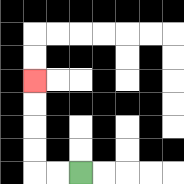{'start': '[3, 7]', 'end': '[1, 3]', 'path_directions': 'L,L,U,U,U,U', 'path_coordinates': '[[3, 7], [2, 7], [1, 7], [1, 6], [1, 5], [1, 4], [1, 3]]'}